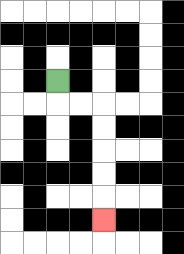{'start': '[2, 3]', 'end': '[4, 9]', 'path_directions': 'D,R,R,D,D,D,D,D', 'path_coordinates': '[[2, 3], [2, 4], [3, 4], [4, 4], [4, 5], [4, 6], [4, 7], [4, 8], [4, 9]]'}